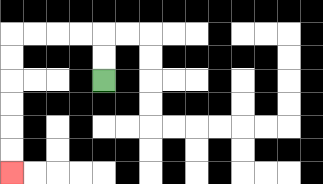{'start': '[4, 3]', 'end': '[0, 7]', 'path_directions': 'U,U,L,L,L,L,D,D,D,D,D,D', 'path_coordinates': '[[4, 3], [4, 2], [4, 1], [3, 1], [2, 1], [1, 1], [0, 1], [0, 2], [0, 3], [0, 4], [0, 5], [0, 6], [0, 7]]'}